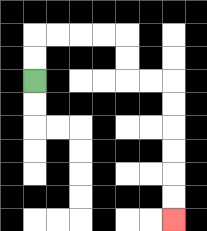{'start': '[1, 3]', 'end': '[7, 9]', 'path_directions': 'U,U,R,R,R,R,D,D,R,R,D,D,D,D,D,D', 'path_coordinates': '[[1, 3], [1, 2], [1, 1], [2, 1], [3, 1], [4, 1], [5, 1], [5, 2], [5, 3], [6, 3], [7, 3], [7, 4], [7, 5], [7, 6], [7, 7], [7, 8], [7, 9]]'}